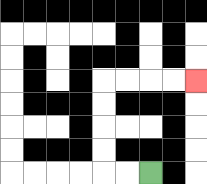{'start': '[6, 7]', 'end': '[8, 3]', 'path_directions': 'L,L,U,U,U,U,R,R,R,R', 'path_coordinates': '[[6, 7], [5, 7], [4, 7], [4, 6], [4, 5], [4, 4], [4, 3], [5, 3], [6, 3], [7, 3], [8, 3]]'}